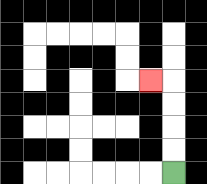{'start': '[7, 7]', 'end': '[6, 3]', 'path_directions': 'U,U,U,U,L', 'path_coordinates': '[[7, 7], [7, 6], [7, 5], [7, 4], [7, 3], [6, 3]]'}